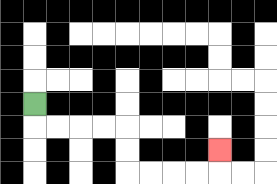{'start': '[1, 4]', 'end': '[9, 6]', 'path_directions': 'D,R,R,R,R,D,D,R,R,R,R,U', 'path_coordinates': '[[1, 4], [1, 5], [2, 5], [3, 5], [4, 5], [5, 5], [5, 6], [5, 7], [6, 7], [7, 7], [8, 7], [9, 7], [9, 6]]'}